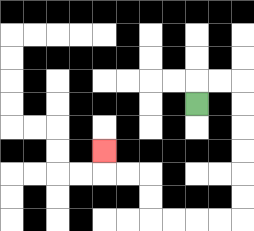{'start': '[8, 4]', 'end': '[4, 6]', 'path_directions': 'U,R,R,D,D,D,D,D,D,L,L,L,L,U,U,L,L,U', 'path_coordinates': '[[8, 4], [8, 3], [9, 3], [10, 3], [10, 4], [10, 5], [10, 6], [10, 7], [10, 8], [10, 9], [9, 9], [8, 9], [7, 9], [6, 9], [6, 8], [6, 7], [5, 7], [4, 7], [4, 6]]'}